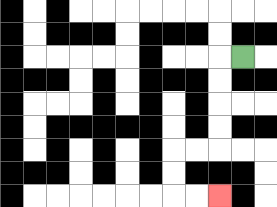{'start': '[10, 2]', 'end': '[9, 8]', 'path_directions': 'L,D,D,D,D,L,L,D,D,R,R', 'path_coordinates': '[[10, 2], [9, 2], [9, 3], [9, 4], [9, 5], [9, 6], [8, 6], [7, 6], [7, 7], [7, 8], [8, 8], [9, 8]]'}